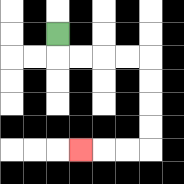{'start': '[2, 1]', 'end': '[3, 6]', 'path_directions': 'D,R,R,R,R,D,D,D,D,L,L,L', 'path_coordinates': '[[2, 1], [2, 2], [3, 2], [4, 2], [5, 2], [6, 2], [6, 3], [6, 4], [6, 5], [6, 6], [5, 6], [4, 6], [3, 6]]'}